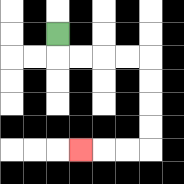{'start': '[2, 1]', 'end': '[3, 6]', 'path_directions': 'D,R,R,R,R,D,D,D,D,L,L,L', 'path_coordinates': '[[2, 1], [2, 2], [3, 2], [4, 2], [5, 2], [6, 2], [6, 3], [6, 4], [6, 5], [6, 6], [5, 6], [4, 6], [3, 6]]'}